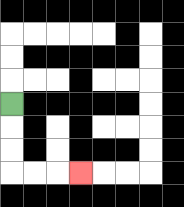{'start': '[0, 4]', 'end': '[3, 7]', 'path_directions': 'D,D,D,R,R,R', 'path_coordinates': '[[0, 4], [0, 5], [0, 6], [0, 7], [1, 7], [2, 7], [3, 7]]'}